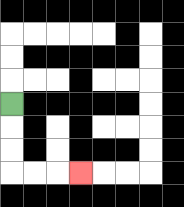{'start': '[0, 4]', 'end': '[3, 7]', 'path_directions': 'D,D,D,R,R,R', 'path_coordinates': '[[0, 4], [0, 5], [0, 6], [0, 7], [1, 7], [2, 7], [3, 7]]'}